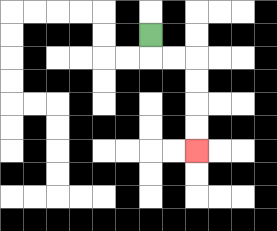{'start': '[6, 1]', 'end': '[8, 6]', 'path_directions': 'D,R,R,D,D,D,D', 'path_coordinates': '[[6, 1], [6, 2], [7, 2], [8, 2], [8, 3], [8, 4], [8, 5], [8, 6]]'}